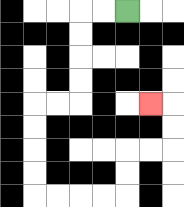{'start': '[5, 0]', 'end': '[6, 4]', 'path_directions': 'L,L,D,D,D,D,L,L,D,D,D,D,R,R,R,R,U,U,R,R,U,U,L', 'path_coordinates': '[[5, 0], [4, 0], [3, 0], [3, 1], [3, 2], [3, 3], [3, 4], [2, 4], [1, 4], [1, 5], [1, 6], [1, 7], [1, 8], [2, 8], [3, 8], [4, 8], [5, 8], [5, 7], [5, 6], [6, 6], [7, 6], [7, 5], [7, 4], [6, 4]]'}